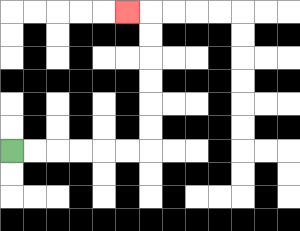{'start': '[0, 6]', 'end': '[5, 0]', 'path_directions': 'R,R,R,R,R,R,U,U,U,U,U,U,L', 'path_coordinates': '[[0, 6], [1, 6], [2, 6], [3, 6], [4, 6], [5, 6], [6, 6], [6, 5], [6, 4], [6, 3], [6, 2], [6, 1], [6, 0], [5, 0]]'}